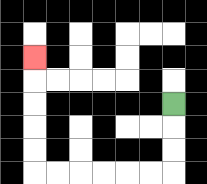{'start': '[7, 4]', 'end': '[1, 2]', 'path_directions': 'D,D,D,L,L,L,L,L,L,U,U,U,U,U', 'path_coordinates': '[[7, 4], [7, 5], [7, 6], [7, 7], [6, 7], [5, 7], [4, 7], [3, 7], [2, 7], [1, 7], [1, 6], [1, 5], [1, 4], [1, 3], [1, 2]]'}